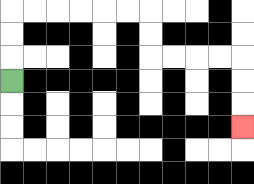{'start': '[0, 3]', 'end': '[10, 5]', 'path_directions': 'U,U,U,R,R,R,R,R,R,D,D,R,R,R,R,D,D,D', 'path_coordinates': '[[0, 3], [0, 2], [0, 1], [0, 0], [1, 0], [2, 0], [3, 0], [4, 0], [5, 0], [6, 0], [6, 1], [6, 2], [7, 2], [8, 2], [9, 2], [10, 2], [10, 3], [10, 4], [10, 5]]'}